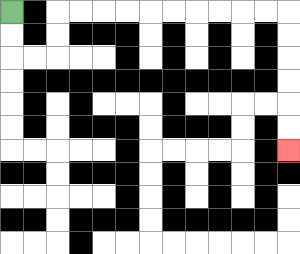{'start': '[0, 0]', 'end': '[12, 6]', 'path_directions': 'D,D,R,R,U,U,R,R,R,R,R,R,R,R,R,R,D,D,D,D,D,D', 'path_coordinates': '[[0, 0], [0, 1], [0, 2], [1, 2], [2, 2], [2, 1], [2, 0], [3, 0], [4, 0], [5, 0], [6, 0], [7, 0], [8, 0], [9, 0], [10, 0], [11, 0], [12, 0], [12, 1], [12, 2], [12, 3], [12, 4], [12, 5], [12, 6]]'}